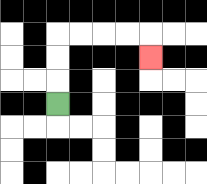{'start': '[2, 4]', 'end': '[6, 2]', 'path_directions': 'U,U,U,R,R,R,R,D', 'path_coordinates': '[[2, 4], [2, 3], [2, 2], [2, 1], [3, 1], [4, 1], [5, 1], [6, 1], [6, 2]]'}